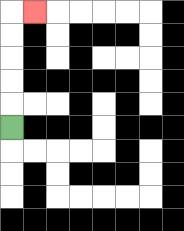{'start': '[0, 5]', 'end': '[1, 0]', 'path_directions': 'U,U,U,U,U,R', 'path_coordinates': '[[0, 5], [0, 4], [0, 3], [0, 2], [0, 1], [0, 0], [1, 0]]'}